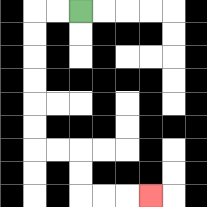{'start': '[3, 0]', 'end': '[6, 8]', 'path_directions': 'L,L,D,D,D,D,D,D,R,R,D,D,R,R,R', 'path_coordinates': '[[3, 0], [2, 0], [1, 0], [1, 1], [1, 2], [1, 3], [1, 4], [1, 5], [1, 6], [2, 6], [3, 6], [3, 7], [3, 8], [4, 8], [5, 8], [6, 8]]'}